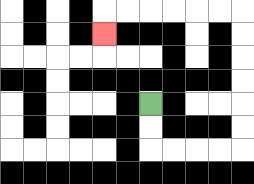{'start': '[6, 4]', 'end': '[4, 1]', 'path_directions': 'D,D,R,R,R,R,U,U,U,U,U,U,L,L,L,L,L,L,D', 'path_coordinates': '[[6, 4], [6, 5], [6, 6], [7, 6], [8, 6], [9, 6], [10, 6], [10, 5], [10, 4], [10, 3], [10, 2], [10, 1], [10, 0], [9, 0], [8, 0], [7, 0], [6, 0], [5, 0], [4, 0], [4, 1]]'}